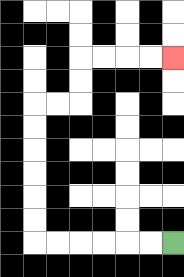{'start': '[7, 10]', 'end': '[7, 2]', 'path_directions': 'L,L,L,L,L,L,U,U,U,U,U,U,R,R,U,U,R,R,R,R', 'path_coordinates': '[[7, 10], [6, 10], [5, 10], [4, 10], [3, 10], [2, 10], [1, 10], [1, 9], [1, 8], [1, 7], [1, 6], [1, 5], [1, 4], [2, 4], [3, 4], [3, 3], [3, 2], [4, 2], [5, 2], [6, 2], [7, 2]]'}